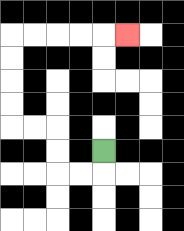{'start': '[4, 6]', 'end': '[5, 1]', 'path_directions': 'D,L,L,U,U,L,L,U,U,U,U,R,R,R,R,R', 'path_coordinates': '[[4, 6], [4, 7], [3, 7], [2, 7], [2, 6], [2, 5], [1, 5], [0, 5], [0, 4], [0, 3], [0, 2], [0, 1], [1, 1], [2, 1], [3, 1], [4, 1], [5, 1]]'}